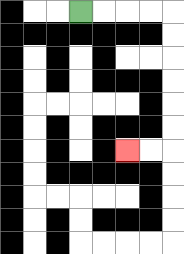{'start': '[3, 0]', 'end': '[5, 6]', 'path_directions': 'R,R,R,R,D,D,D,D,D,D,L,L', 'path_coordinates': '[[3, 0], [4, 0], [5, 0], [6, 0], [7, 0], [7, 1], [7, 2], [7, 3], [7, 4], [7, 5], [7, 6], [6, 6], [5, 6]]'}